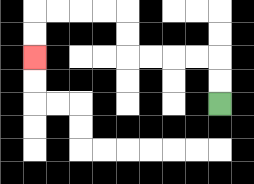{'start': '[9, 4]', 'end': '[1, 2]', 'path_directions': 'U,U,L,L,L,L,U,U,L,L,L,L,D,D', 'path_coordinates': '[[9, 4], [9, 3], [9, 2], [8, 2], [7, 2], [6, 2], [5, 2], [5, 1], [5, 0], [4, 0], [3, 0], [2, 0], [1, 0], [1, 1], [1, 2]]'}